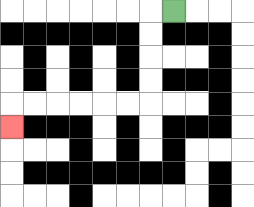{'start': '[7, 0]', 'end': '[0, 5]', 'path_directions': 'L,D,D,D,D,L,L,L,L,L,L,D', 'path_coordinates': '[[7, 0], [6, 0], [6, 1], [6, 2], [6, 3], [6, 4], [5, 4], [4, 4], [3, 4], [2, 4], [1, 4], [0, 4], [0, 5]]'}